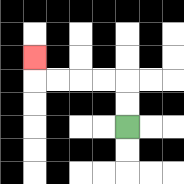{'start': '[5, 5]', 'end': '[1, 2]', 'path_directions': 'U,U,L,L,L,L,U', 'path_coordinates': '[[5, 5], [5, 4], [5, 3], [4, 3], [3, 3], [2, 3], [1, 3], [1, 2]]'}